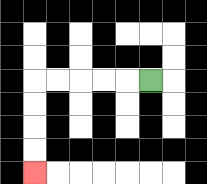{'start': '[6, 3]', 'end': '[1, 7]', 'path_directions': 'L,L,L,L,L,D,D,D,D', 'path_coordinates': '[[6, 3], [5, 3], [4, 3], [3, 3], [2, 3], [1, 3], [1, 4], [1, 5], [1, 6], [1, 7]]'}